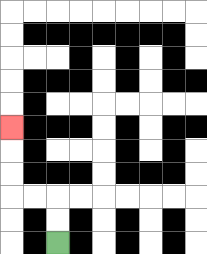{'start': '[2, 10]', 'end': '[0, 5]', 'path_directions': 'U,U,L,L,U,U,U', 'path_coordinates': '[[2, 10], [2, 9], [2, 8], [1, 8], [0, 8], [0, 7], [0, 6], [0, 5]]'}